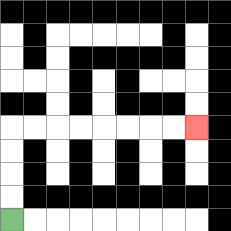{'start': '[0, 9]', 'end': '[8, 5]', 'path_directions': 'U,U,U,U,R,R,R,R,R,R,R,R', 'path_coordinates': '[[0, 9], [0, 8], [0, 7], [0, 6], [0, 5], [1, 5], [2, 5], [3, 5], [4, 5], [5, 5], [6, 5], [7, 5], [8, 5]]'}